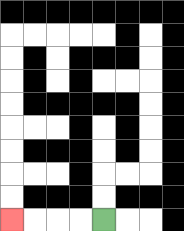{'start': '[4, 9]', 'end': '[0, 9]', 'path_directions': 'L,L,L,L', 'path_coordinates': '[[4, 9], [3, 9], [2, 9], [1, 9], [0, 9]]'}